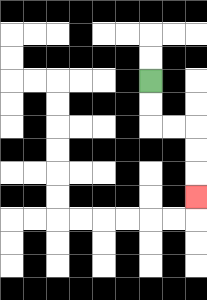{'start': '[6, 3]', 'end': '[8, 8]', 'path_directions': 'D,D,R,R,D,D,D', 'path_coordinates': '[[6, 3], [6, 4], [6, 5], [7, 5], [8, 5], [8, 6], [8, 7], [8, 8]]'}